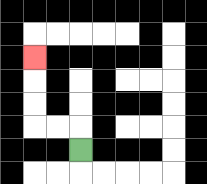{'start': '[3, 6]', 'end': '[1, 2]', 'path_directions': 'U,L,L,U,U,U', 'path_coordinates': '[[3, 6], [3, 5], [2, 5], [1, 5], [1, 4], [1, 3], [1, 2]]'}